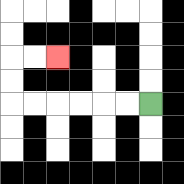{'start': '[6, 4]', 'end': '[2, 2]', 'path_directions': 'L,L,L,L,L,L,U,U,R,R', 'path_coordinates': '[[6, 4], [5, 4], [4, 4], [3, 4], [2, 4], [1, 4], [0, 4], [0, 3], [0, 2], [1, 2], [2, 2]]'}